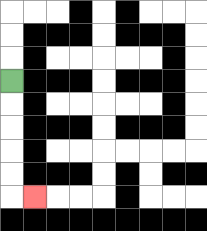{'start': '[0, 3]', 'end': '[1, 8]', 'path_directions': 'D,D,D,D,D,R', 'path_coordinates': '[[0, 3], [0, 4], [0, 5], [0, 6], [0, 7], [0, 8], [1, 8]]'}